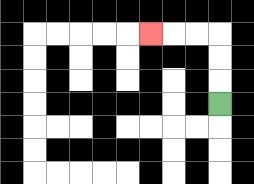{'start': '[9, 4]', 'end': '[6, 1]', 'path_directions': 'U,U,U,L,L,L', 'path_coordinates': '[[9, 4], [9, 3], [9, 2], [9, 1], [8, 1], [7, 1], [6, 1]]'}